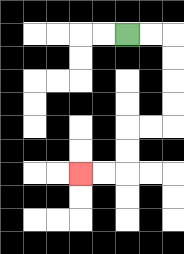{'start': '[5, 1]', 'end': '[3, 7]', 'path_directions': 'R,R,D,D,D,D,L,L,D,D,L,L', 'path_coordinates': '[[5, 1], [6, 1], [7, 1], [7, 2], [7, 3], [7, 4], [7, 5], [6, 5], [5, 5], [5, 6], [5, 7], [4, 7], [3, 7]]'}